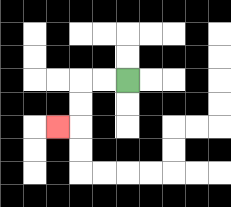{'start': '[5, 3]', 'end': '[2, 5]', 'path_directions': 'L,L,D,D,L', 'path_coordinates': '[[5, 3], [4, 3], [3, 3], [3, 4], [3, 5], [2, 5]]'}